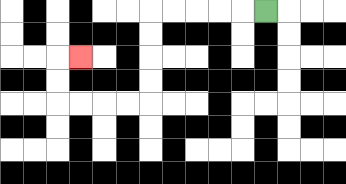{'start': '[11, 0]', 'end': '[3, 2]', 'path_directions': 'L,L,L,L,L,D,D,D,D,L,L,L,L,U,U,R', 'path_coordinates': '[[11, 0], [10, 0], [9, 0], [8, 0], [7, 0], [6, 0], [6, 1], [6, 2], [6, 3], [6, 4], [5, 4], [4, 4], [3, 4], [2, 4], [2, 3], [2, 2], [3, 2]]'}